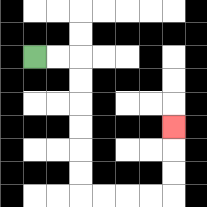{'start': '[1, 2]', 'end': '[7, 5]', 'path_directions': 'R,R,D,D,D,D,D,D,R,R,R,R,U,U,U', 'path_coordinates': '[[1, 2], [2, 2], [3, 2], [3, 3], [3, 4], [3, 5], [3, 6], [3, 7], [3, 8], [4, 8], [5, 8], [6, 8], [7, 8], [7, 7], [7, 6], [7, 5]]'}